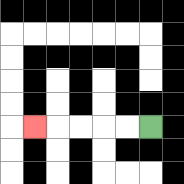{'start': '[6, 5]', 'end': '[1, 5]', 'path_directions': 'L,L,L,L,L', 'path_coordinates': '[[6, 5], [5, 5], [4, 5], [3, 5], [2, 5], [1, 5]]'}